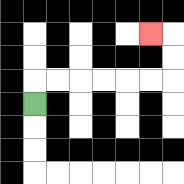{'start': '[1, 4]', 'end': '[6, 1]', 'path_directions': 'U,R,R,R,R,R,R,U,U,L', 'path_coordinates': '[[1, 4], [1, 3], [2, 3], [3, 3], [4, 3], [5, 3], [6, 3], [7, 3], [7, 2], [7, 1], [6, 1]]'}